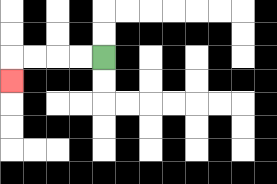{'start': '[4, 2]', 'end': '[0, 3]', 'path_directions': 'L,L,L,L,D', 'path_coordinates': '[[4, 2], [3, 2], [2, 2], [1, 2], [0, 2], [0, 3]]'}